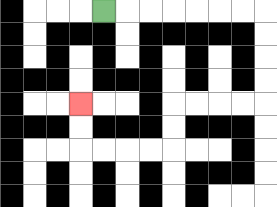{'start': '[4, 0]', 'end': '[3, 4]', 'path_directions': 'R,R,R,R,R,R,R,D,D,D,D,L,L,L,L,D,D,L,L,L,L,U,U', 'path_coordinates': '[[4, 0], [5, 0], [6, 0], [7, 0], [8, 0], [9, 0], [10, 0], [11, 0], [11, 1], [11, 2], [11, 3], [11, 4], [10, 4], [9, 4], [8, 4], [7, 4], [7, 5], [7, 6], [6, 6], [5, 6], [4, 6], [3, 6], [3, 5], [3, 4]]'}